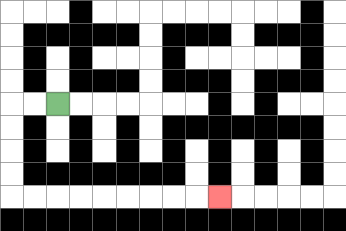{'start': '[2, 4]', 'end': '[9, 8]', 'path_directions': 'L,L,D,D,D,D,R,R,R,R,R,R,R,R,R', 'path_coordinates': '[[2, 4], [1, 4], [0, 4], [0, 5], [0, 6], [0, 7], [0, 8], [1, 8], [2, 8], [3, 8], [4, 8], [5, 8], [6, 8], [7, 8], [8, 8], [9, 8]]'}